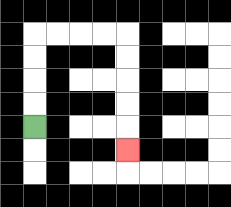{'start': '[1, 5]', 'end': '[5, 6]', 'path_directions': 'U,U,U,U,R,R,R,R,D,D,D,D,D', 'path_coordinates': '[[1, 5], [1, 4], [1, 3], [1, 2], [1, 1], [2, 1], [3, 1], [4, 1], [5, 1], [5, 2], [5, 3], [5, 4], [5, 5], [5, 6]]'}